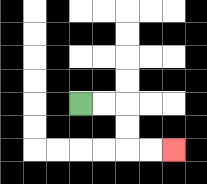{'start': '[3, 4]', 'end': '[7, 6]', 'path_directions': 'R,R,D,D,R,R', 'path_coordinates': '[[3, 4], [4, 4], [5, 4], [5, 5], [5, 6], [6, 6], [7, 6]]'}